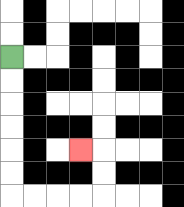{'start': '[0, 2]', 'end': '[3, 6]', 'path_directions': 'D,D,D,D,D,D,R,R,R,R,U,U,L', 'path_coordinates': '[[0, 2], [0, 3], [0, 4], [0, 5], [0, 6], [0, 7], [0, 8], [1, 8], [2, 8], [3, 8], [4, 8], [4, 7], [4, 6], [3, 6]]'}